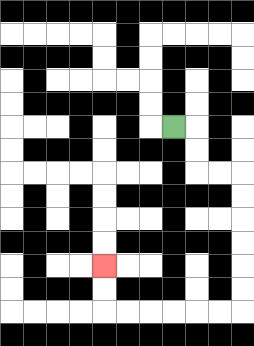{'start': '[7, 5]', 'end': '[4, 11]', 'path_directions': 'R,D,D,R,R,D,D,D,D,D,D,L,L,L,L,L,L,U,U', 'path_coordinates': '[[7, 5], [8, 5], [8, 6], [8, 7], [9, 7], [10, 7], [10, 8], [10, 9], [10, 10], [10, 11], [10, 12], [10, 13], [9, 13], [8, 13], [7, 13], [6, 13], [5, 13], [4, 13], [4, 12], [4, 11]]'}